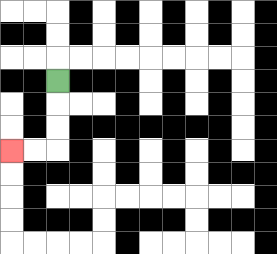{'start': '[2, 3]', 'end': '[0, 6]', 'path_directions': 'D,D,D,L,L', 'path_coordinates': '[[2, 3], [2, 4], [2, 5], [2, 6], [1, 6], [0, 6]]'}